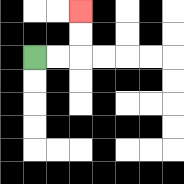{'start': '[1, 2]', 'end': '[3, 0]', 'path_directions': 'R,R,U,U', 'path_coordinates': '[[1, 2], [2, 2], [3, 2], [3, 1], [3, 0]]'}